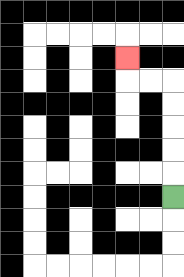{'start': '[7, 8]', 'end': '[5, 2]', 'path_directions': 'U,U,U,U,U,L,L,U', 'path_coordinates': '[[7, 8], [7, 7], [7, 6], [7, 5], [7, 4], [7, 3], [6, 3], [5, 3], [5, 2]]'}